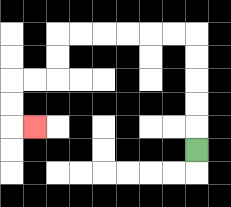{'start': '[8, 6]', 'end': '[1, 5]', 'path_directions': 'U,U,U,U,U,L,L,L,L,L,L,D,D,L,L,D,D,R', 'path_coordinates': '[[8, 6], [8, 5], [8, 4], [8, 3], [8, 2], [8, 1], [7, 1], [6, 1], [5, 1], [4, 1], [3, 1], [2, 1], [2, 2], [2, 3], [1, 3], [0, 3], [0, 4], [0, 5], [1, 5]]'}